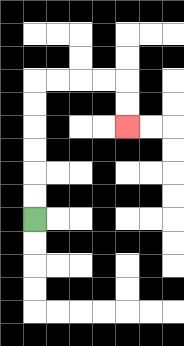{'start': '[1, 9]', 'end': '[5, 5]', 'path_directions': 'U,U,U,U,U,U,R,R,R,R,D,D', 'path_coordinates': '[[1, 9], [1, 8], [1, 7], [1, 6], [1, 5], [1, 4], [1, 3], [2, 3], [3, 3], [4, 3], [5, 3], [5, 4], [5, 5]]'}